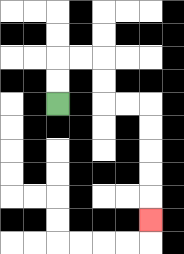{'start': '[2, 4]', 'end': '[6, 9]', 'path_directions': 'U,U,R,R,D,D,R,R,D,D,D,D,D', 'path_coordinates': '[[2, 4], [2, 3], [2, 2], [3, 2], [4, 2], [4, 3], [4, 4], [5, 4], [6, 4], [6, 5], [6, 6], [6, 7], [6, 8], [6, 9]]'}